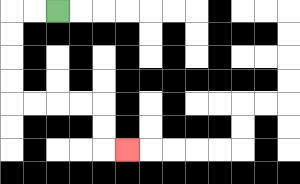{'start': '[2, 0]', 'end': '[5, 6]', 'path_directions': 'L,L,D,D,D,D,R,R,R,R,D,D,R', 'path_coordinates': '[[2, 0], [1, 0], [0, 0], [0, 1], [0, 2], [0, 3], [0, 4], [1, 4], [2, 4], [3, 4], [4, 4], [4, 5], [4, 6], [5, 6]]'}